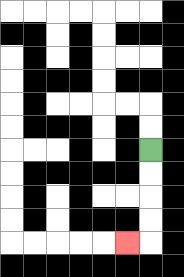{'start': '[6, 6]', 'end': '[5, 10]', 'path_directions': 'D,D,D,D,L', 'path_coordinates': '[[6, 6], [6, 7], [6, 8], [6, 9], [6, 10], [5, 10]]'}